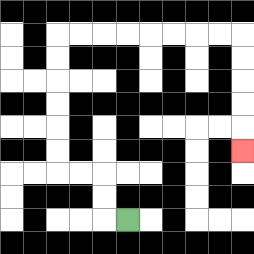{'start': '[5, 9]', 'end': '[10, 6]', 'path_directions': 'L,U,U,L,L,U,U,U,U,U,U,R,R,R,R,R,R,R,R,D,D,D,D,D', 'path_coordinates': '[[5, 9], [4, 9], [4, 8], [4, 7], [3, 7], [2, 7], [2, 6], [2, 5], [2, 4], [2, 3], [2, 2], [2, 1], [3, 1], [4, 1], [5, 1], [6, 1], [7, 1], [8, 1], [9, 1], [10, 1], [10, 2], [10, 3], [10, 4], [10, 5], [10, 6]]'}